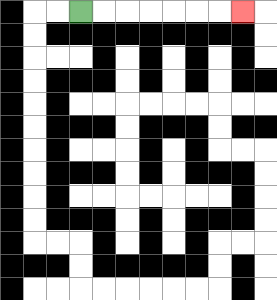{'start': '[3, 0]', 'end': '[10, 0]', 'path_directions': 'R,R,R,R,R,R,R', 'path_coordinates': '[[3, 0], [4, 0], [5, 0], [6, 0], [7, 0], [8, 0], [9, 0], [10, 0]]'}